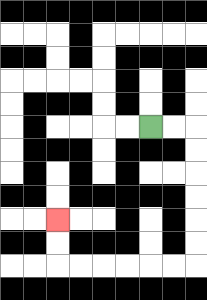{'start': '[6, 5]', 'end': '[2, 9]', 'path_directions': 'R,R,D,D,D,D,D,D,L,L,L,L,L,L,U,U', 'path_coordinates': '[[6, 5], [7, 5], [8, 5], [8, 6], [8, 7], [8, 8], [8, 9], [8, 10], [8, 11], [7, 11], [6, 11], [5, 11], [4, 11], [3, 11], [2, 11], [2, 10], [2, 9]]'}